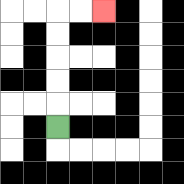{'start': '[2, 5]', 'end': '[4, 0]', 'path_directions': 'U,U,U,U,U,R,R', 'path_coordinates': '[[2, 5], [2, 4], [2, 3], [2, 2], [2, 1], [2, 0], [3, 0], [4, 0]]'}